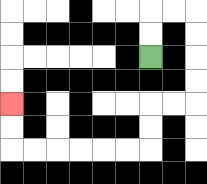{'start': '[6, 2]', 'end': '[0, 4]', 'path_directions': 'U,U,R,R,D,D,D,D,L,L,D,D,L,L,L,L,L,L,U,U', 'path_coordinates': '[[6, 2], [6, 1], [6, 0], [7, 0], [8, 0], [8, 1], [8, 2], [8, 3], [8, 4], [7, 4], [6, 4], [6, 5], [6, 6], [5, 6], [4, 6], [3, 6], [2, 6], [1, 6], [0, 6], [0, 5], [0, 4]]'}